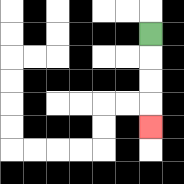{'start': '[6, 1]', 'end': '[6, 5]', 'path_directions': 'D,D,D,D', 'path_coordinates': '[[6, 1], [6, 2], [6, 3], [6, 4], [6, 5]]'}